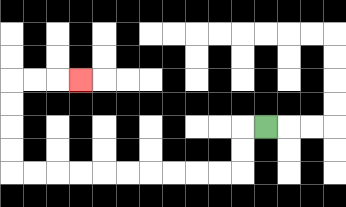{'start': '[11, 5]', 'end': '[3, 3]', 'path_directions': 'L,D,D,L,L,L,L,L,L,L,L,L,L,U,U,U,U,R,R,R', 'path_coordinates': '[[11, 5], [10, 5], [10, 6], [10, 7], [9, 7], [8, 7], [7, 7], [6, 7], [5, 7], [4, 7], [3, 7], [2, 7], [1, 7], [0, 7], [0, 6], [0, 5], [0, 4], [0, 3], [1, 3], [2, 3], [3, 3]]'}